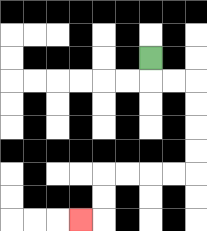{'start': '[6, 2]', 'end': '[3, 9]', 'path_directions': 'D,R,R,D,D,D,D,L,L,L,L,D,D,L', 'path_coordinates': '[[6, 2], [6, 3], [7, 3], [8, 3], [8, 4], [8, 5], [8, 6], [8, 7], [7, 7], [6, 7], [5, 7], [4, 7], [4, 8], [4, 9], [3, 9]]'}